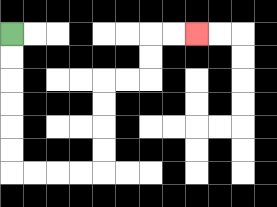{'start': '[0, 1]', 'end': '[8, 1]', 'path_directions': 'D,D,D,D,D,D,R,R,R,R,U,U,U,U,R,R,U,U,R,R', 'path_coordinates': '[[0, 1], [0, 2], [0, 3], [0, 4], [0, 5], [0, 6], [0, 7], [1, 7], [2, 7], [3, 7], [4, 7], [4, 6], [4, 5], [4, 4], [4, 3], [5, 3], [6, 3], [6, 2], [6, 1], [7, 1], [8, 1]]'}